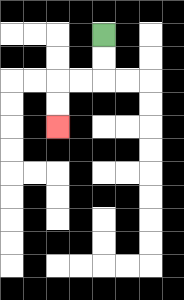{'start': '[4, 1]', 'end': '[2, 5]', 'path_directions': 'D,D,L,L,D,D', 'path_coordinates': '[[4, 1], [4, 2], [4, 3], [3, 3], [2, 3], [2, 4], [2, 5]]'}